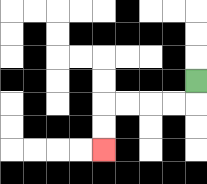{'start': '[8, 3]', 'end': '[4, 6]', 'path_directions': 'D,L,L,L,L,D,D', 'path_coordinates': '[[8, 3], [8, 4], [7, 4], [6, 4], [5, 4], [4, 4], [4, 5], [4, 6]]'}